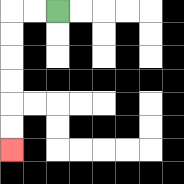{'start': '[2, 0]', 'end': '[0, 6]', 'path_directions': 'L,L,D,D,D,D,D,D', 'path_coordinates': '[[2, 0], [1, 0], [0, 0], [0, 1], [0, 2], [0, 3], [0, 4], [0, 5], [0, 6]]'}